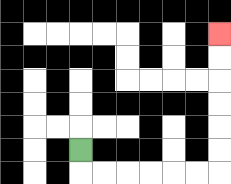{'start': '[3, 6]', 'end': '[9, 1]', 'path_directions': 'D,R,R,R,R,R,R,U,U,U,U,U,U', 'path_coordinates': '[[3, 6], [3, 7], [4, 7], [5, 7], [6, 7], [7, 7], [8, 7], [9, 7], [9, 6], [9, 5], [9, 4], [9, 3], [9, 2], [9, 1]]'}